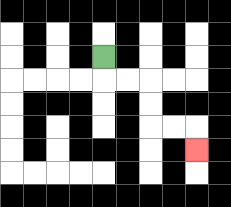{'start': '[4, 2]', 'end': '[8, 6]', 'path_directions': 'D,R,R,D,D,R,R,D', 'path_coordinates': '[[4, 2], [4, 3], [5, 3], [6, 3], [6, 4], [6, 5], [7, 5], [8, 5], [8, 6]]'}